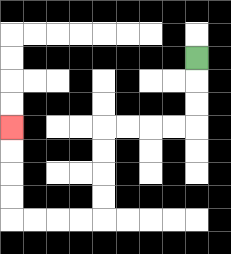{'start': '[8, 2]', 'end': '[0, 5]', 'path_directions': 'D,D,D,L,L,L,L,D,D,D,D,L,L,L,L,U,U,U,U', 'path_coordinates': '[[8, 2], [8, 3], [8, 4], [8, 5], [7, 5], [6, 5], [5, 5], [4, 5], [4, 6], [4, 7], [4, 8], [4, 9], [3, 9], [2, 9], [1, 9], [0, 9], [0, 8], [0, 7], [0, 6], [0, 5]]'}